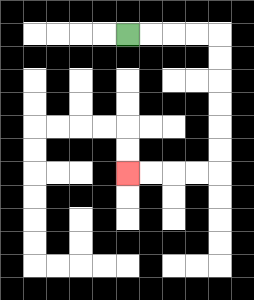{'start': '[5, 1]', 'end': '[5, 7]', 'path_directions': 'R,R,R,R,D,D,D,D,D,D,L,L,L,L', 'path_coordinates': '[[5, 1], [6, 1], [7, 1], [8, 1], [9, 1], [9, 2], [9, 3], [9, 4], [9, 5], [9, 6], [9, 7], [8, 7], [7, 7], [6, 7], [5, 7]]'}